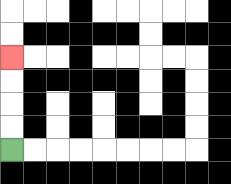{'start': '[0, 6]', 'end': '[0, 2]', 'path_directions': 'U,U,U,U', 'path_coordinates': '[[0, 6], [0, 5], [0, 4], [0, 3], [0, 2]]'}